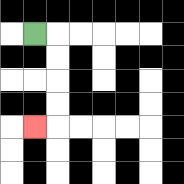{'start': '[1, 1]', 'end': '[1, 5]', 'path_directions': 'R,D,D,D,D,L', 'path_coordinates': '[[1, 1], [2, 1], [2, 2], [2, 3], [2, 4], [2, 5], [1, 5]]'}